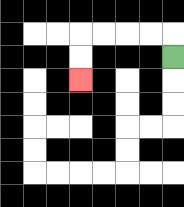{'start': '[7, 2]', 'end': '[3, 3]', 'path_directions': 'U,L,L,L,L,D,D', 'path_coordinates': '[[7, 2], [7, 1], [6, 1], [5, 1], [4, 1], [3, 1], [3, 2], [3, 3]]'}